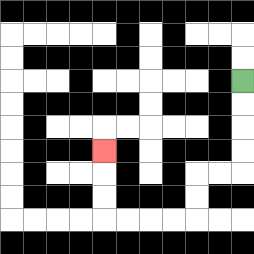{'start': '[10, 3]', 'end': '[4, 6]', 'path_directions': 'D,D,D,D,L,L,D,D,L,L,L,L,U,U,U', 'path_coordinates': '[[10, 3], [10, 4], [10, 5], [10, 6], [10, 7], [9, 7], [8, 7], [8, 8], [8, 9], [7, 9], [6, 9], [5, 9], [4, 9], [4, 8], [4, 7], [4, 6]]'}